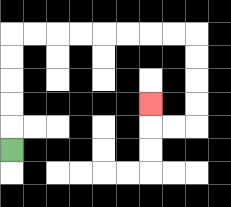{'start': '[0, 6]', 'end': '[6, 4]', 'path_directions': 'U,U,U,U,U,R,R,R,R,R,R,R,R,D,D,D,D,L,L,U', 'path_coordinates': '[[0, 6], [0, 5], [0, 4], [0, 3], [0, 2], [0, 1], [1, 1], [2, 1], [3, 1], [4, 1], [5, 1], [6, 1], [7, 1], [8, 1], [8, 2], [8, 3], [8, 4], [8, 5], [7, 5], [6, 5], [6, 4]]'}